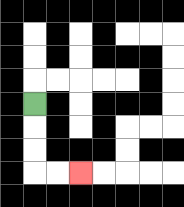{'start': '[1, 4]', 'end': '[3, 7]', 'path_directions': 'D,D,D,R,R', 'path_coordinates': '[[1, 4], [1, 5], [1, 6], [1, 7], [2, 7], [3, 7]]'}